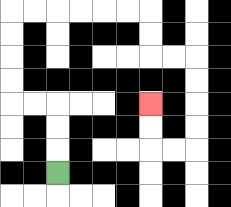{'start': '[2, 7]', 'end': '[6, 4]', 'path_directions': 'U,U,U,L,L,U,U,U,U,R,R,R,R,R,R,D,D,R,R,D,D,D,D,L,L,U,U', 'path_coordinates': '[[2, 7], [2, 6], [2, 5], [2, 4], [1, 4], [0, 4], [0, 3], [0, 2], [0, 1], [0, 0], [1, 0], [2, 0], [3, 0], [4, 0], [5, 0], [6, 0], [6, 1], [6, 2], [7, 2], [8, 2], [8, 3], [8, 4], [8, 5], [8, 6], [7, 6], [6, 6], [6, 5], [6, 4]]'}